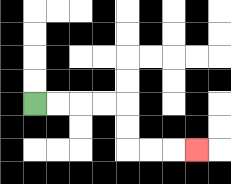{'start': '[1, 4]', 'end': '[8, 6]', 'path_directions': 'R,R,R,R,D,D,R,R,R', 'path_coordinates': '[[1, 4], [2, 4], [3, 4], [4, 4], [5, 4], [5, 5], [5, 6], [6, 6], [7, 6], [8, 6]]'}